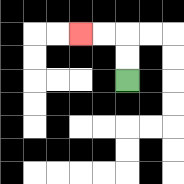{'start': '[5, 3]', 'end': '[3, 1]', 'path_directions': 'U,U,L,L', 'path_coordinates': '[[5, 3], [5, 2], [5, 1], [4, 1], [3, 1]]'}